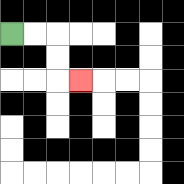{'start': '[0, 1]', 'end': '[3, 3]', 'path_directions': 'R,R,D,D,R', 'path_coordinates': '[[0, 1], [1, 1], [2, 1], [2, 2], [2, 3], [3, 3]]'}